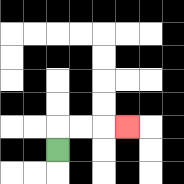{'start': '[2, 6]', 'end': '[5, 5]', 'path_directions': 'U,R,R,R', 'path_coordinates': '[[2, 6], [2, 5], [3, 5], [4, 5], [5, 5]]'}